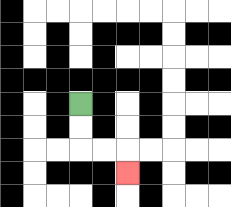{'start': '[3, 4]', 'end': '[5, 7]', 'path_directions': 'D,D,R,R,D', 'path_coordinates': '[[3, 4], [3, 5], [3, 6], [4, 6], [5, 6], [5, 7]]'}